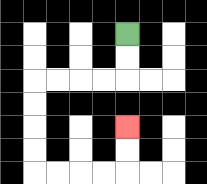{'start': '[5, 1]', 'end': '[5, 5]', 'path_directions': 'D,D,L,L,L,L,D,D,D,D,R,R,R,R,U,U', 'path_coordinates': '[[5, 1], [5, 2], [5, 3], [4, 3], [3, 3], [2, 3], [1, 3], [1, 4], [1, 5], [1, 6], [1, 7], [2, 7], [3, 7], [4, 7], [5, 7], [5, 6], [5, 5]]'}